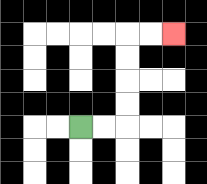{'start': '[3, 5]', 'end': '[7, 1]', 'path_directions': 'R,R,U,U,U,U,R,R', 'path_coordinates': '[[3, 5], [4, 5], [5, 5], [5, 4], [5, 3], [5, 2], [5, 1], [6, 1], [7, 1]]'}